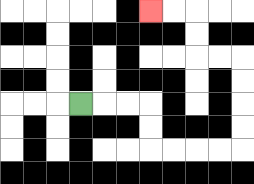{'start': '[3, 4]', 'end': '[6, 0]', 'path_directions': 'R,R,R,D,D,R,R,R,R,U,U,U,U,L,L,U,U,L,L', 'path_coordinates': '[[3, 4], [4, 4], [5, 4], [6, 4], [6, 5], [6, 6], [7, 6], [8, 6], [9, 6], [10, 6], [10, 5], [10, 4], [10, 3], [10, 2], [9, 2], [8, 2], [8, 1], [8, 0], [7, 0], [6, 0]]'}